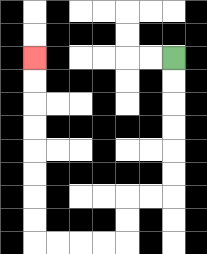{'start': '[7, 2]', 'end': '[1, 2]', 'path_directions': 'D,D,D,D,D,D,L,L,D,D,L,L,L,L,U,U,U,U,U,U,U,U', 'path_coordinates': '[[7, 2], [7, 3], [7, 4], [7, 5], [7, 6], [7, 7], [7, 8], [6, 8], [5, 8], [5, 9], [5, 10], [4, 10], [3, 10], [2, 10], [1, 10], [1, 9], [1, 8], [1, 7], [1, 6], [1, 5], [1, 4], [1, 3], [1, 2]]'}